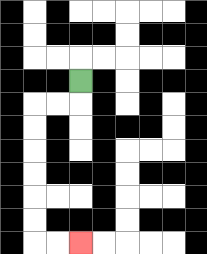{'start': '[3, 3]', 'end': '[3, 10]', 'path_directions': 'D,L,L,D,D,D,D,D,D,R,R', 'path_coordinates': '[[3, 3], [3, 4], [2, 4], [1, 4], [1, 5], [1, 6], [1, 7], [1, 8], [1, 9], [1, 10], [2, 10], [3, 10]]'}